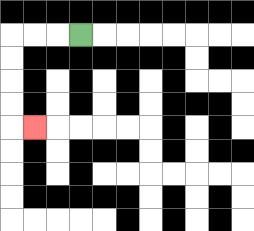{'start': '[3, 1]', 'end': '[1, 5]', 'path_directions': 'L,L,L,D,D,D,D,R', 'path_coordinates': '[[3, 1], [2, 1], [1, 1], [0, 1], [0, 2], [0, 3], [0, 4], [0, 5], [1, 5]]'}